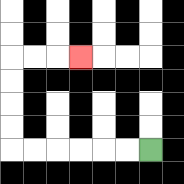{'start': '[6, 6]', 'end': '[3, 2]', 'path_directions': 'L,L,L,L,L,L,U,U,U,U,R,R,R', 'path_coordinates': '[[6, 6], [5, 6], [4, 6], [3, 6], [2, 6], [1, 6], [0, 6], [0, 5], [0, 4], [0, 3], [0, 2], [1, 2], [2, 2], [3, 2]]'}